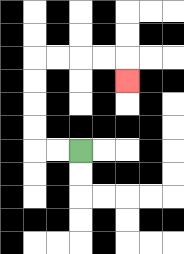{'start': '[3, 6]', 'end': '[5, 3]', 'path_directions': 'L,L,U,U,U,U,R,R,R,R,D', 'path_coordinates': '[[3, 6], [2, 6], [1, 6], [1, 5], [1, 4], [1, 3], [1, 2], [2, 2], [3, 2], [4, 2], [5, 2], [5, 3]]'}